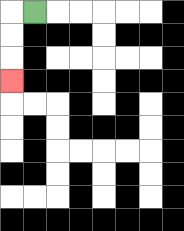{'start': '[1, 0]', 'end': '[0, 3]', 'path_directions': 'L,D,D,D', 'path_coordinates': '[[1, 0], [0, 0], [0, 1], [0, 2], [0, 3]]'}